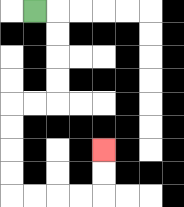{'start': '[1, 0]', 'end': '[4, 6]', 'path_directions': 'R,D,D,D,D,L,L,D,D,D,D,R,R,R,R,U,U', 'path_coordinates': '[[1, 0], [2, 0], [2, 1], [2, 2], [2, 3], [2, 4], [1, 4], [0, 4], [0, 5], [0, 6], [0, 7], [0, 8], [1, 8], [2, 8], [3, 8], [4, 8], [4, 7], [4, 6]]'}